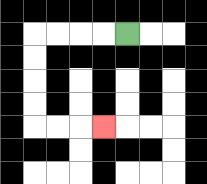{'start': '[5, 1]', 'end': '[4, 5]', 'path_directions': 'L,L,L,L,D,D,D,D,R,R,R', 'path_coordinates': '[[5, 1], [4, 1], [3, 1], [2, 1], [1, 1], [1, 2], [1, 3], [1, 4], [1, 5], [2, 5], [3, 5], [4, 5]]'}